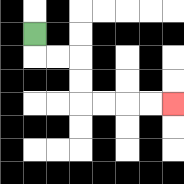{'start': '[1, 1]', 'end': '[7, 4]', 'path_directions': 'D,R,R,D,D,R,R,R,R', 'path_coordinates': '[[1, 1], [1, 2], [2, 2], [3, 2], [3, 3], [3, 4], [4, 4], [5, 4], [6, 4], [7, 4]]'}